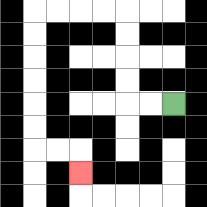{'start': '[7, 4]', 'end': '[3, 7]', 'path_directions': 'L,L,U,U,U,U,L,L,L,L,D,D,D,D,D,D,R,R,D', 'path_coordinates': '[[7, 4], [6, 4], [5, 4], [5, 3], [5, 2], [5, 1], [5, 0], [4, 0], [3, 0], [2, 0], [1, 0], [1, 1], [1, 2], [1, 3], [1, 4], [1, 5], [1, 6], [2, 6], [3, 6], [3, 7]]'}